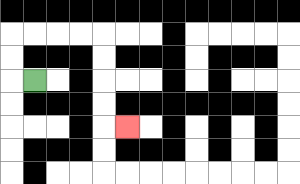{'start': '[1, 3]', 'end': '[5, 5]', 'path_directions': 'L,U,U,R,R,R,R,D,D,D,D,R', 'path_coordinates': '[[1, 3], [0, 3], [0, 2], [0, 1], [1, 1], [2, 1], [3, 1], [4, 1], [4, 2], [4, 3], [4, 4], [4, 5], [5, 5]]'}